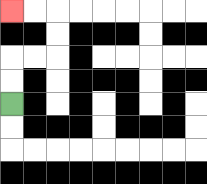{'start': '[0, 4]', 'end': '[0, 0]', 'path_directions': 'U,U,R,R,U,U,L,L', 'path_coordinates': '[[0, 4], [0, 3], [0, 2], [1, 2], [2, 2], [2, 1], [2, 0], [1, 0], [0, 0]]'}